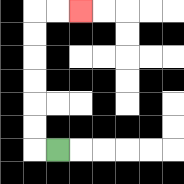{'start': '[2, 6]', 'end': '[3, 0]', 'path_directions': 'L,U,U,U,U,U,U,R,R', 'path_coordinates': '[[2, 6], [1, 6], [1, 5], [1, 4], [1, 3], [1, 2], [1, 1], [1, 0], [2, 0], [3, 0]]'}